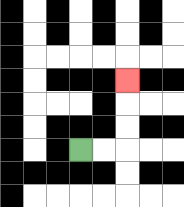{'start': '[3, 6]', 'end': '[5, 3]', 'path_directions': 'R,R,U,U,U', 'path_coordinates': '[[3, 6], [4, 6], [5, 6], [5, 5], [5, 4], [5, 3]]'}